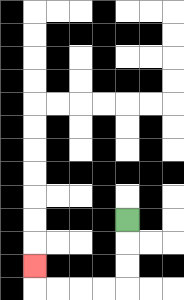{'start': '[5, 9]', 'end': '[1, 11]', 'path_directions': 'D,D,D,L,L,L,L,U', 'path_coordinates': '[[5, 9], [5, 10], [5, 11], [5, 12], [4, 12], [3, 12], [2, 12], [1, 12], [1, 11]]'}